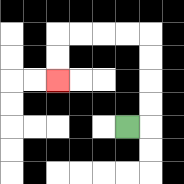{'start': '[5, 5]', 'end': '[2, 3]', 'path_directions': 'R,U,U,U,U,L,L,L,L,D,D', 'path_coordinates': '[[5, 5], [6, 5], [6, 4], [6, 3], [6, 2], [6, 1], [5, 1], [4, 1], [3, 1], [2, 1], [2, 2], [2, 3]]'}